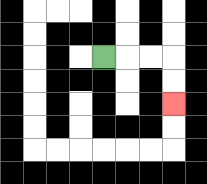{'start': '[4, 2]', 'end': '[7, 4]', 'path_directions': 'R,R,R,D,D', 'path_coordinates': '[[4, 2], [5, 2], [6, 2], [7, 2], [7, 3], [7, 4]]'}